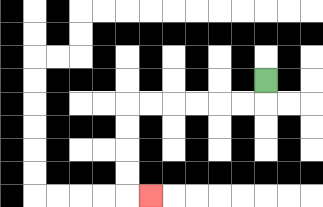{'start': '[11, 3]', 'end': '[6, 8]', 'path_directions': 'D,L,L,L,L,L,L,D,D,D,D,R', 'path_coordinates': '[[11, 3], [11, 4], [10, 4], [9, 4], [8, 4], [7, 4], [6, 4], [5, 4], [5, 5], [5, 6], [5, 7], [5, 8], [6, 8]]'}